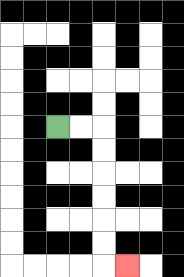{'start': '[2, 5]', 'end': '[5, 11]', 'path_directions': 'R,R,D,D,D,D,D,D,R', 'path_coordinates': '[[2, 5], [3, 5], [4, 5], [4, 6], [4, 7], [4, 8], [4, 9], [4, 10], [4, 11], [5, 11]]'}